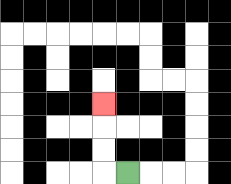{'start': '[5, 7]', 'end': '[4, 4]', 'path_directions': 'L,U,U,U', 'path_coordinates': '[[5, 7], [4, 7], [4, 6], [4, 5], [4, 4]]'}